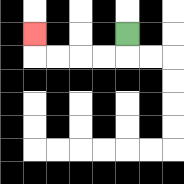{'start': '[5, 1]', 'end': '[1, 1]', 'path_directions': 'D,L,L,L,L,U', 'path_coordinates': '[[5, 1], [5, 2], [4, 2], [3, 2], [2, 2], [1, 2], [1, 1]]'}